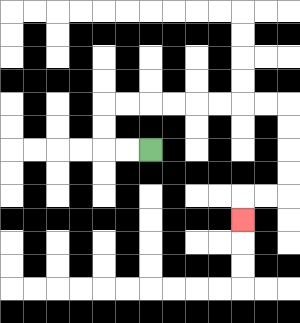{'start': '[6, 6]', 'end': '[10, 9]', 'path_directions': 'L,L,U,U,R,R,R,R,R,R,R,R,D,D,D,D,L,L,D', 'path_coordinates': '[[6, 6], [5, 6], [4, 6], [4, 5], [4, 4], [5, 4], [6, 4], [7, 4], [8, 4], [9, 4], [10, 4], [11, 4], [12, 4], [12, 5], [12, 6], [12, 7], [12, 8], [11, 8], [10, 8], [10, 9]]'}